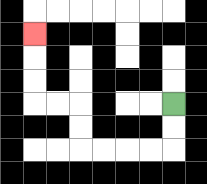{'start': '[7, 4]', 'end': '[1, 1]', 'path_directions': 'D,D,L,L,L,L,U,U,L,L,U,U,U', 'path_coordinates': '[[7, 4], [7, 5], [7, 6], [6, 6], [5, 6], [4, 6], [3, 6], [3, 5], [3, 4], [2, 4], [1, 4], [1, 3], [1, 2], [1, 1]]'}